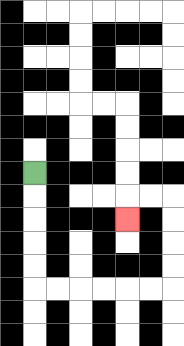{'start': '[1, 7]', 'end': '[5, 9]', 'path_directions': 'D,D,D,D,D,R,R,R,R,R,R,U,U,U,U,L,L,D', 'path_coordinates': '[[1, 7], [1, 8], [1, 9], [1, 10], [1, 11], [1, 12], [2, 12], [3, 12], [4, 12], [5, 12], [6, 12], [7, 12], [7, 11], [7, 10], [7, 9], [7, 8], [6, 8], [5, 8], [5, 9]]'}